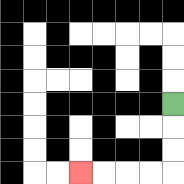{'start': '[7, 4]', 'end': '[3, 7]', 'path_directions': 'D,D,D,L,L,L,L', 'path_coordinates': '[[7, 4], [7, 5], [7, 6], [7, 7], [6, 7], [5, 7], [4, 7], [3, 7]]'}